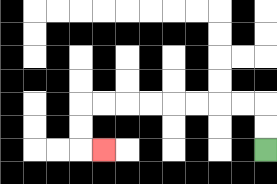{'start': '[11, 6]', 'end': '[4, 6]', 'path_directions': 'U,U,L,L,L,L,L,L,L,L,D,D,R', 'path_coordinates': '[[11, 6], [11, 5], [11, 4], [10, 4], [9, 4], [8, 4], [7, 4], [6, 4], [5, 4], [4, 4], [3, 4], [3, 5], [3, 6], [4, 6]]'}